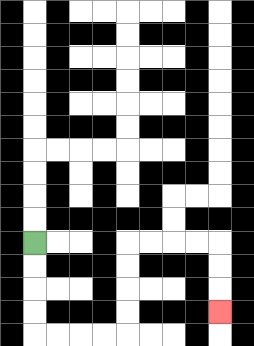{'start': '[1, 10]', 'end': '[9, 13]', 'path_directions': 'D,D,D,D,R,R,R,R,U,U,U,U,R,R,R,R,D,D,D', 'path_coordinates': '[[1, 10], [1, 11], [1, 12], [1, 13], [1, 14], [2, 14], [3, 14], [4, 14], [5, 14], [5, 13], [5, 12], [5, 11], [5, 10], [6, 10], [7, 10], [8, 10], [9, 10], [9, 11], [9, 12], [9, 13]]'}